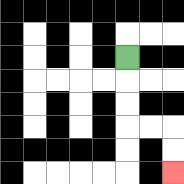{'start': '[5, 2]', 'end': '[7, 7]', 'path_directions': 'D,D,D,R,R,D,D', 'path_coordinates': '[[5, 2], [5, 3], [5, 4], [5, 5], [6, 5], [7, 5], [7, 6], [7, 7]]'}